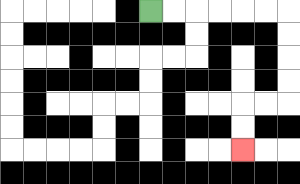{'start': '[6, 0]', 'end': '[10, 6]', 'path_directions': 'R,R,R,R,R,R,D,D,D,D,L,L,D,D', 'path_coordinates': '[[6, 0], [7, 0], [8, 0], [9, 0], [10, 0], [11, 0], [12, 0], [12, 1], [12, 2], [12, 3], [12, 4], [11, 4], [10, 4], [10, 5], [10, 6]]'}